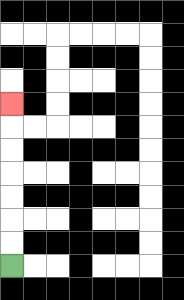{'start': '[0, 11]', 'end': '[0, 4]', 'path_directions': 'U,U,U,U,U,U,U', 'path_coordinates': '[[0, 11], [0, 10], [0, 9], [0, 8], [0, 7], [0, 6], [0, 5], [0, 4]]'}